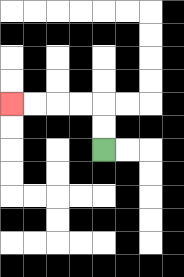{'start': '[4, 6]', 'end': '[0, 4]', 'path_directions': 'U,U,L,L,L,L', 'path_coordinates': '[[4, 6], [4, 5], [4, 4], [3, 4], [2, 4], [1, 4], [0, 4]]'}